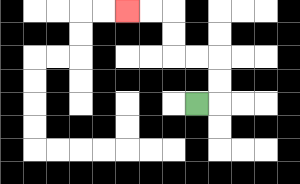{'start': '[8, 4]', 'end': '[5, 0]', 'path_directions': 'R,U,U,L,L,U,U,L,L', 'path_coordinates': '[[8, 4], [9, 4], [9, 3], [9, 2], [8, 2], [7, 2], [7, 1], [7, 0], [6, 0], [5, 0]]'}